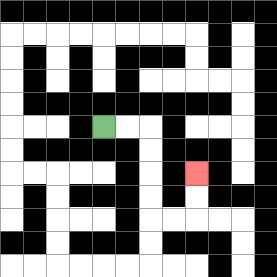{'start': '[4, 5]', 'end': '[8, 7]', 'path_directions': 'R,R,D,D,D,D,R,R,U,U', 'path_coordinates': '[[4, 5], [5, 5], [6, 5], [6, 6], [6, 7], [6, 8], [6, 9], [7, 9], [8, 9], [8, 8], [8, 7]]'}